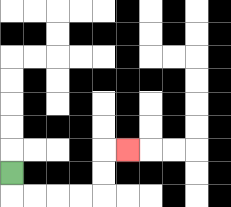{'start': '[0, 7]', 'end': '[5, 6]', 'path_directions': 'D,R,R,R,R,U,U,R', 'path_coordinates': '[[0, 7], [0, 8], [1, 8], [2, 8], [3, 8], [4, 8], [4, 7], [4, 6], [5, 6]]'}